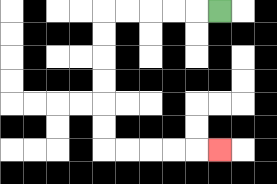{'start': '[9, 0]', 'end': '[9, 6]', 'path_directions': 'L,L,L,L,L,D,D,D,D,D,D,R,R,R,R,R', 'path_coordinates': '[[9, 0], [8, 0], [7, 0], [6, 0], [5, 0], [4, 0], [4, 1], [4, 2], [4, 3], [4, 4], [4, 5], [4, 6], [5, 6], [6, 6], [7, 6], [8, 6], [9, 6]]'}